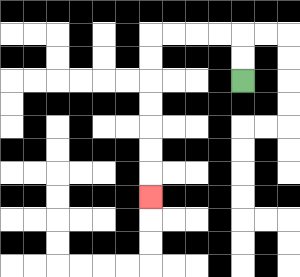{'start': '[10, 3]', 'end': '[6, 8]', 'path_directions': 'U,U,L,L,L,L,D,D,D,D,D,D,D', 'path_coordinates': '[[10, 3], [10, 2], [10, 1], [9, 1], [8, 1], [7, 1], [6, 1], [6, 2], [6, 3], [6, 4], [6, 5], [6, 6], [6, 7], [6, 8]]'}